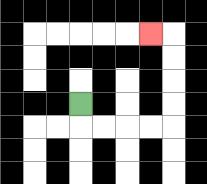{'start': '[3, 4]', 'end': '[6, 1]', 'path_directions': 'D,R,R,R,R,U,U,U,U,L', 'path_coordinates': '[[3, 4], [3, 5], [4, 5], [5, 5], [6, 5], [7, 5], [7, 4], [7, 3], [7, 2], [7, 1], [6, 1]]'}